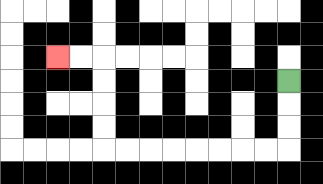{'start': '[12, 3]', 'end': '[2, 2]', 'path_directions': 'D,D,D,L,L,L,L,L,L,L,L,U,U,U,U,L,L', 'path_coordinates': '[[12, 3], [12, 4], [12, 5], [12, 6], [11, 6], [10, 6], [9, 6], [8, 6], [7, 6], [6, 6], [5, 6], [4, 6], [4, 5], [4, 4], [4, 3], [4, 2], [3, 2], [2, 2]]'}